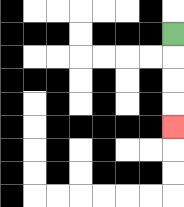{'start': '[7, 1]', 'end': '[7, 5]', 'path_directions': 'D,D,D,D', 'path_coordinates': '[[7, 1], [7, 2], [7, 3], [7, 4], [7, 5]]'}